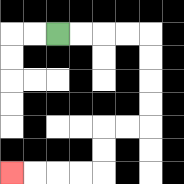{'start': '[2, 1]', 'end': '[0, 7]', 'path_directions': 'R,R,R,R,D,D,D,D,L,L,D,D,L,L,L,L', 'path_coordinates': '[[2, 1], [3, 1], [4, 1], [5, 1], [6, 1], [6, 2], [6, 3], [6, 4], [6, 5], [5, 5], [4, 5], [4, 6], [4, 7], [3, 7], [2, 7], [1, 7], [0, 7]]'}